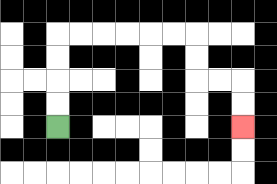{'start': '[2, 5]', 'end': '[10, 5]', 'path_directions': 'U,U,U,U,R,R,R,R,R,R,D,D,R,R,D,D', 'path_coordinates': '[[2, 5], [2, 4], [2, 3], [2, 2], [2, 1], [3, 1], [4, 1], [5, 1], [6, 1], [7, 1], [8, 1], [8, 2], [8, 3], [9, 3], [10, 3], [10, 4], [10, 5]]'}